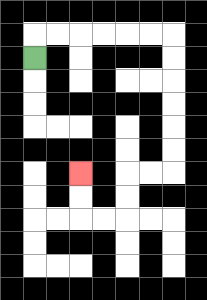{'start': '[1, 2]', 'end': '[3, 7]', 'path_directions': 'U,R,R,R,R,R,R,D,D,D,D,D,D,L,L,D,D,L,L,U,U', 'path_coordinates': '[[1, 2], [1, 1], [2, 1], [3, 1], [4, 1], [5, 1], [6, 1], [7, 1], [7, 2], [7, 3], [7, 4], [7, 5], [7, 6], [7, 7], [6, 7], [5, 7], [5, 8], [5, 9], [4, 9], [3, 9], [3, 8], [3, 7]]'}